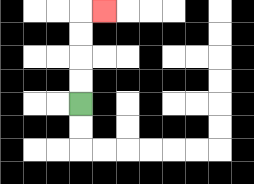{'start': '[3, 4]', 'end': '[4, 0]', 'path_directions': 'U,U,U,U,R', 'path_coordinates': '[[3, 4], [3, 3], [3, 2], [3, 1], [3, 0], [4, 0]]'}